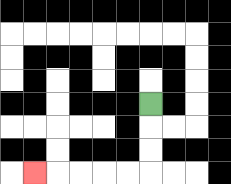{'start': '[6, 4]', 'end': '[1, 7]', 'path_directions': 'D,D,D,L,L,L,L,L', 'path_coordinates': '[[6, 4], [6, 5], [6, 6], [6, 7], [5, 7], [4, 7], [3, 7], [2, 7], [1, 7]]'}